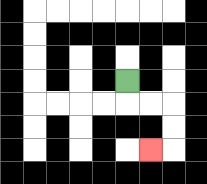{'start': '[5, 3]', 'end': '[6, 6]', 'path_directions': 'D,R,R,D,D,L', 'path_coordinates': '[[5, 3], [5, 4], [6, 4], [7, 4], [7, 5], [7, 6], [6, 6]]'}